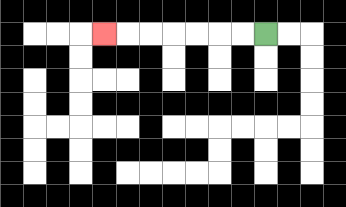{'start': '[11, 1]', 'end': '[4, 1]', 'path_directions': 'L,L,L,L,L,L,L', 'path_coordinates': '[[11, 1], [10, 1], [9, 1], [8, 1], [7, 1], [6, 1], [5, 1], [4, 1]]'}